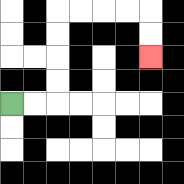{'start': '[0, 4]', 'end': '[6, 2]', 'path_directions': 'R,R,U,U,U,U,R,R,R,R,D,D', 'path_coordinates': '[[0, 4], [1, 4], [2, 4], [2, 3], [2, 2], [2, 1], [2, 0], [3, 0], [4, 0], [5, 0], [6, 0], [6, 1], [6, 2]]'}